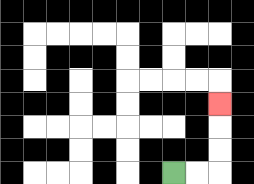{'start': '[7, 7]', 'end': '[9, 4]', 'path_directions': 'R,R,U,U,U', 'path_coordinates': '[[7, 7], [8, 7], [9, 7], [9, 6], [9, 5], [9, 4]]'}